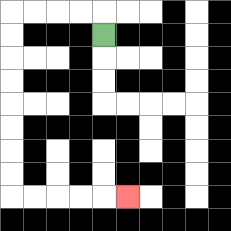{'start': '[4, 1]', 'end': '[5, 8]', 'path_directions': 'U,L,L,L,L,D,D,D,D,D,D,D,D,R,R,R,R,R', 'path_coordinates': '[[4, 1], [4, 0], [3, 0], [2, 0], [1, 0], [0, 0], [0, 1], [0, 2], [0, 3], [0, 4], [0, 5], [0, 6], [0, 7], [0, 8], [1, 8], [2, 8], [3, 8], [4, 8], [5, 8]]'}